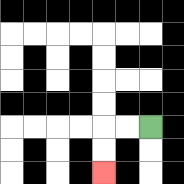{'start': '[6, 5]', 'end': '[4, 7]', 'path_directions': 'L,L,D,D', 'path_coordinates': '[[6, 5], [5, 5], [4, 5], [4, 6], [4, 7]]'}